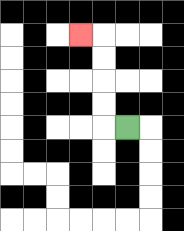{'start': '[5, 5]', 'end': '[3, 1]', 'path_directions': 'L,U,U,U,U,L', 'path_coordinates': '[[5, 5], [4, 5], [4, 4], [4, 3], [4, 2], [4, 1], [3, 1]]'}